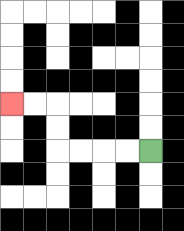{'start': '[6, 6]', 'end': '[0, 4]', 'path_directions': 'L,L,L,L,U,U,L,L', 'path_coordinates': '[[6, 6], [5, 6], [4, 6], [3, 6], [2, 6], [2, 5], [2, 4], [1, 4], [0, 4]]'}